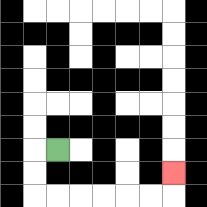{'start': '[2, 6]', 'end': '[7, 7]', 'path_directions': 'L,D,D,R,R,R,R,R,R,U', 'path_coordinates': '[[2, 6], [1, 6], [1, 7], [1, 8], [2, 8], [3, 8], [4, 8], [5, 8], [6, 8], [7, 8], [7, 7]]'}